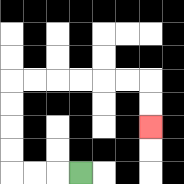{'start': '[3, 7]', 'end': '[6, 5]', 'path_directions': 'L,L,L,U,U,U,U,R,R,R,R,R,R,D,D', 'path_coordinates': '[[3, 7], [2, 7], [1, 7], [0, 7], [0, 6], [0, 5], [0, 4], [0, 3], [1, 3], [2, 3], [3, 3], [4, 3], [5, 3], [6, 3], [6, 4], [6, 5]]'}